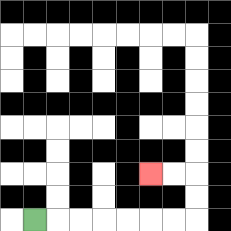{'start': '[1, 9]', 'end': '[6, 7]', 'path_directions': 'R,R,R,R,R,R,R,U,U,L,L', 'path_coordinates': '[[1, 9], [2, 9], [3, 9], [4, 9], [5, 9], [6, 9], [7, 9], [8, 9], [8, 8], [8, 7], [7, 7], [6, 7]]'}